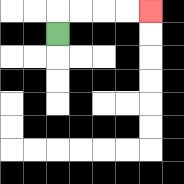{'start': '[2, 1]', 'end': '[6, 0]', 'path_directions': 'U,R,R,R,R', 'path_coordinates': '[[2, 1], [2, 0], [3, 0], [4, 0], [5, 0], [6, 0]]'}